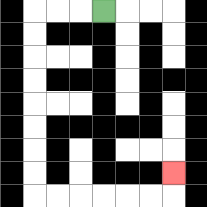{'start': '[4, 0]', 'end': '[7, 7]', 'path_directions': 'L,L,L,D,D,D,D,D,D,D,D,R,R,R,R,R,R,U', 'path_coordinates': '[[4, 0], [3, 0], [2, 0], [1, 0], [1, 1], [1, 2], [1, 3], [1, 4], [1, 5], [1, 6], [1, 7], [1, 8], [2, 8], [3, 8], [4, 8], [5, 8], [6, 8], [7, 8], [7, 7]]'}